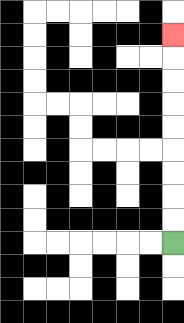{'start': '[7, 10]', 'end': '[7, 1]', 'path_directions': 'U,U,U,U,U,U,U,U,U', 'path_coordinates': '[[7, 10], [7, 9], [7, 8], [7, 7], [7, 6], [7, 5], [7, 4], [7, 3], [7, 2], [7, 1]]'}